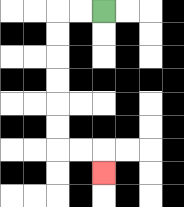{'start': '[4, 0]', 'end': '[4, 7]', 'path_directions': 'L,L,D,D,D,D,D,D,R,R,D', 'path_coordinates': '[[4, 0], [3, 0], [2, 0], [2, 1], [2, 2], [2, 3], [2, 4], [2, 5], [2, 6], [3, 6], [4, 6], [4, 7]]'}